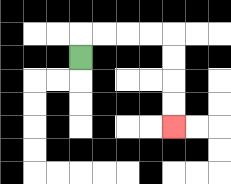{'start': '[3, 2]', 'end': '[7, 5]', 'path_directions': 'U,R,R,R,R,D,D,D,D', 'path_coordinates': '[[3, 2], [3, 1], [4, 1], [5, 1], [6, 1], [7, 1], [7, 2], [7, 3], [7, 4], [7, 5]]'}